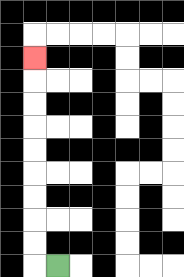{'start': '[2, 11]', 'end': '[1, 2]', 'path_directions': 'L,U,U,U,U,U,U,U,U,U', 'path_coordinates': '[[2, 11], [1, 11], [1, 10], [1, 9], [1, 8], [1, 7], [1, 6], [1, 5], [1, 4], [1, 3], [1, 2]]'}